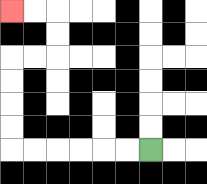{'start': '[6, 6]', 'end': '[0, 0]', 'path_directions': 'L,L,L,L,L,L,U,U,U,U,R,R,U,U,L,L', 'path_coordinates': '[[6, 6], [5, 6], [4, 6], [3, 6], [2, 6], [1, 6], [0, 6], [0, 5], [0, 4], [0, 3], [0, 2], [1, 2], [2, 2], [2, 1], [2, 0], [1, 0], [0, 0]]'}